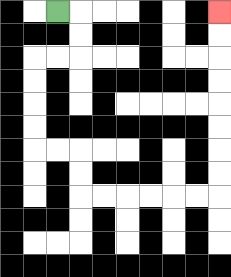{'start': '[2, 0]', 'end': '[9, 0]', 'path_directions': 'R,D,D,L,L,D,D,D,D,R,R,D,D,R,R,R,R,R,R,U,U,U,U,U,U,U,U', 'path_coordinates': '[[2, 0], [3, 0], [3, 1], [3, 2], [2, 2], [1, 2], [1, 3], [1, 4], [1, 5], [1, 6], [2, 6], [3, 6], [3, 7], [3, 8], [4, 8], [5, 8], [6, 8], [7, 8], [8, 8], [9, 8], [9, 7], [9, 6], [9, 5], [9, 4], [9, 3], [9, 2], [9, 1], [9, 0]]'}